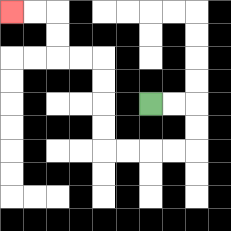{'start': '[6, 4]', 'end': '[0, 0]', 'path_directions': 'R,R,D,D,L,L,L,L,U,U,U,U,L,L,U,U,L,L', 'path_coordinates': '[[6, 4], [7, 4], [8, 4], [8, 5], [8, 6], [7, 6], [6, 6], [5, 6], [4, 6], [4, 5], [4, 4], [4, 3], [4, 2], [3, 2], [2, 2], [2, 1], [2, 0], [1, 0], [0, 0]]'}